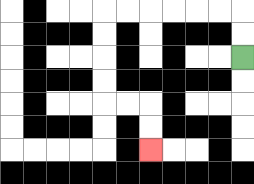{'start': '[10, 2]', 'end': '[6, 6]', 'path_directions': 'U,U,L,L,L,L,L,L,D,D,D,D,R,R,D,D', 'path_coordinates': '[[10, 2], [10, 1], [10, 0], [9, 0], [8, 0], [7, 0], [6, 0], [5, 0], [4, 0], [4, 1], [4, 2], [4, 3], [4, 4], [5, 4], [6, 4], [6, 5], [6, 6]]'}